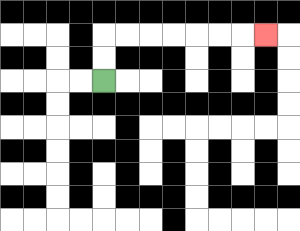{'start': '[4, 3]', 'end': '[11, 1]', 'path_directions': 'U,U,R,R,R,R,R,R,R', 'path_coordinates': '[[4, 3], [4, 2], [4, 1], [5, 1], [6, 1], [7, 1], [8, 1], [9, 1], [10, 1], [11, 1]]'}